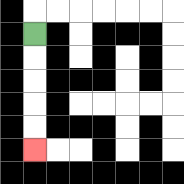{'start': '[1, 1]', 'end': '[1, 6]', 'path_directions': 'D,D,D,D,D', 'path_coordinates': '[[1, 1], [1, 2], [1, 3], [1, 4], [1, 5], [1, 6]]'}